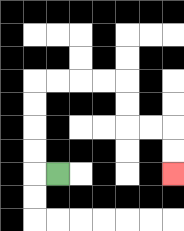{'start': '[2, 7]', 'end': '[7, 7]', 'path_directions': 'L,U,U,U,U,R,R,R,R,D,D,R,R,D,D', 'path_coordinates': '[[2, 7], [1, 7], [1, 6], [1, 5], [1, 4], [1, 3], [2, 3], [3, 3], [4, 3], [5, 3], [5, 4], [5, 5], [6, 5], [7, 5], [7, 6], [7, 7]]'}